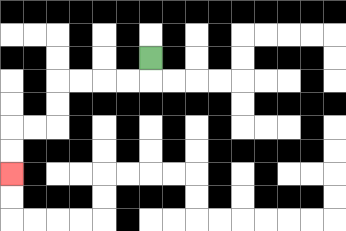{'start': '[6, 2]', 'end': '[0, 7]', 'path_directions': 'D,L,L,L,L,D,D,L,L,D,D', 'path_coordinates': '[[6, 2], [6, 3], [5, 3], [4, 3], [3, 3], [2, 3], [2, 4], [2, 5], [1, 5], [0, 5], [0, 6], [0, 7]]'}